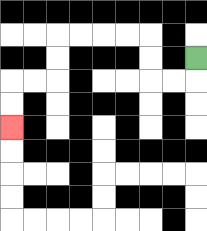{'start': '[8, 2]', 'end': '[0, 5]', 'path_directions': 'D,L,L,U,U,L,L,L,L,D,D,L,L,D,D', 'path_coordinates': '[[8, 2], [8, 3], [7, 3], [6, 3], [6, 2], [6, 1], [5, 1], [4, 1], [3, 1], [2, 1], [2, 2], [2, 3], [1, 3], [0, 3], [0, 4], [0, 5]]'}